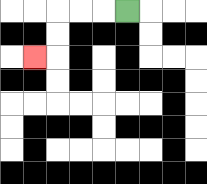{'start': '[5, 0]', 'end': '[1, 2]', 'path_directions': 'L,L,L,D,D,L', 'path_coordinates': '[[5, 0], [4, 0], [3, 0], [2, 0], [2, 1], [2, 2], [1, 2]]'}